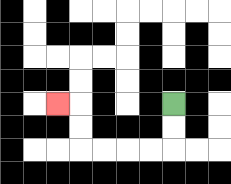{'start': '[7, 4]', 'end': '[2, 4]', 'path_directions': 'D,D,L,L,L,L,U,U,L', 'path_coordinates': '[[7, 4], [7, 5], [7, 6], [6, 6], [5, 6], [4, 6], [3, 6], [3, 5], [3, 4], [2, 4]]'}